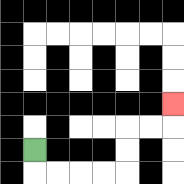{'start': '[1, 6]', 'end': '[7, 4]', 'path_directions': 'D,R,R,R,R,U,U,R,R,U', 'path_coordinates': '[[1, 6], [1, 7], [2, 7], [3, 7], [4, 7], [5, 7], [5, 6], [5, 5], [6, 5], [7, 5], [7, 4]]'}